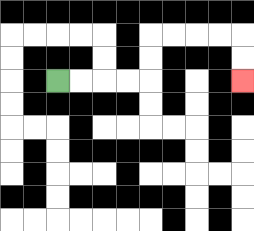{'start': '[2, 3]', 'end': '[10, 3]', 'path_directions': 'R,R,R,R,U,U,R,R,R,R,D,D', 'path_coordinates': '[[2, 3], [3, 3], [4, 3], [5, 3], [6, 3], [6, 2], [6, 1], [7, 1], [8, 1], [9, 1], [10, 1], [10, 2], [10, 3]]'}